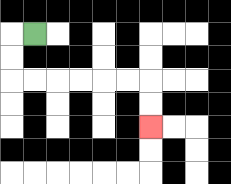{'start': '[1, 1]', 'end': '[6, 5]', 'path_directions': 'L,D,D,R,R,R,R,R,R,D,D', 'path_coordinates': '[[1, 1], [0, 1], [0, 2], [0, 3], [1, 3], [2, 3], [3, 3], [4, 3], [5, 3], [6, 3], [6, 4], [6, 5]]'}